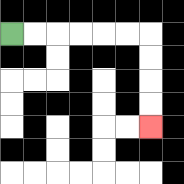{'start': '[0, 1]', 'end': '[6, 5]', 'path_directions': 'R,R,R,R,R,R,D,D,D,D', 'path_coordinates': '[[0, 1], [1, 1], [2, 1], [3, 1], [4, 1], [5, 1], [6, 1], [6, 2], [6, 3], [6, 4], [6, 5]]'}